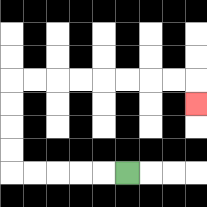{'start': '[5, 7]', 'end': '[8, 4]', 'path_directions': 'L,L,L,L,L,U,U,U,U,R,R,R,R,R,R,R,R,D', 'path_coordinates': '[[5, 7], [4, 7], [3, 7], [2, 7], [1, 7], [0, 7], [0, 6], [0, 5], [0, 4], [0, 3], [1, 3], [2, 3], [3, 3], [4, 3], [5, 3], [6, 3], [7, 3], [8, 3], [8, 4]]'}